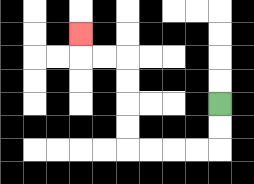{'start': '[9, 4]', 'end': '[3, 1]', 'path_directions': 'D,D,L,L,L,L,U,U,U,U,L,L,U', 'path_coordinates': '[[9, 4], [9, 5], [9, 6], [8, 6], [7, 6], [6, 6], [5, 6], [5, 5], [5, 4], [5, 3], [5, 2], [4, 2], [3, 2], [3, 1]]'}